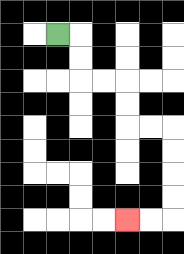{'start': '[2, 1]', 'end': '[5, 9]', 'path_directions': 'R,D,D,R,R,D,D,R,R,D,D,D,D,L,L', 'path_coordinates': '[[2, 1], [3, 1], [3, 2], [3, 3], [4, 3], [5, 3], [5, 4], [5, 5], [6, 5], [7, 5], [7, 6], [7, 7], [7, 8], [7, 9], [6, 9], [5, 9]]'}